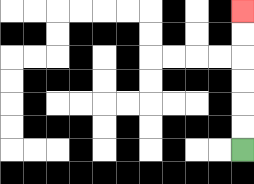{'start': '[10, 6]', 'end': '[10, 0]', 'path_directions': 'U,U,U,U,U,U', 'path_coordinates': '[[10, 6], [10, 5], [10, 4], [10, 3], [10, 2], [10, 1], [10, 0]]'}